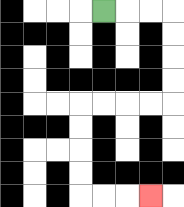{'start': '[4, 0]', 'end': '[6, 8]', 'path_directions': 'R,R,R,D,D,D,D,L,L,L,L,D,D,D,D,R,R,R', 'path_coordinates': '[[4, 0], [5, 0], [6, 0], [7, 0], [7, 1], [7, 2], [7, 3], [7, 4], [6, 4], [5, 4], [4, 4], [3, 4], [3, 5], [3, 6], [3, 7], [3, 8], [4, 8], [5, 8], [6, 8]]'}